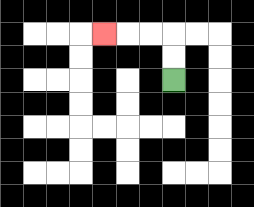{'start': '[7, 3]', 'end': '[4, 1]', 'path_directions': 'U,U,L,L,L', 'path_coordinates': '[[7, 3], [7, 2], [7, 1], [6, 1], [5, 1], [4, 1]]'}